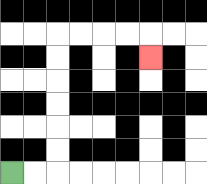{'start': '[0, 7]', 'end': '[6, 2]', 'path_directions': 'R,R,U,U,U,U,U,U,R,R,R,R,D', 'path_coordinates': '[[0, 7], [1, 7], [2, 7], [2, 6], [2, 5], [2, 4], [2, 3], [2, 2], [2, 1], [3, 1], [4, 1], [5, 1], [6, 1], [6, 2]]'}